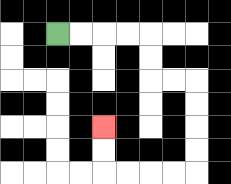{'start': '[2, 1]', 'end': '[4, 5]', 'path_directions': 'R,R,R,R,D,D,R,R,D,D,D,D,L,L,L,L,U,U', 'path_coordinates': '[[2, 1], [3, 1], [4, 1], [5, 1], [6, 1], [6, 2], [6, 3], [7, 3], [8, 3], [8, 4], [8, 5], [8, 6], [8, 7], [7, 7], [6, 7], [5, 7], [4, 7], [4, 6], [4, 5]]'}